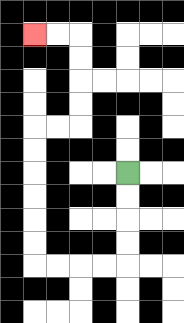{'start': '[5, 7]', 'end': '[1, 1]', 'path_directions': 'D,D,D,D,L,L,L,L,U,U,U,U,U,U,R,R,U,U,U,U,L,L', 'path_coordinates': '[[5, 7], [5, 8], [5, 9], [5, 10], [5, 11], [4, 11], [3, 11], [2, 11], [1, 11], [1, 10], [1, 9], [1, 8], [1, 7], [1, 6], [1, 5], [2, 5], [3, 5], [3, 4], [3, 3], [3, 2], [3, 1], [2, 1], [1, 1]]'}